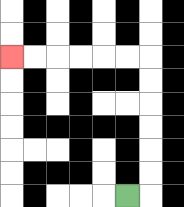{'start': '[5, 8]', 'end': '[0, 2]', 'path_directions': 'R,U,U,U,U,U,U,L,L,L,L,L,L', 'path_coordinates': '[[5, 8], [6, 8], [6, 7], [6, 6], [6, 5], [6, 4], [6, 3], [6, 2], [5, 2], [4, 2], [3, 2], [2, 2], [1, 2], [0, 2]]'}